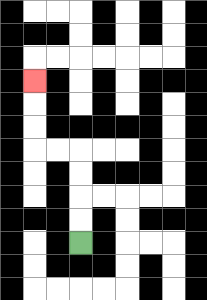{'start': '[3, 10]', 'end': '[1, 3]', 'path_directions': 'U,U,U,U,L,L,U,U,U', 'path_coordinates': '[[3, 10], [3, 9], [3, 8], [3, 7], [3, 6], [2, 6], [1, 6], [1, 5], [1, 4], [1, 3]]'}